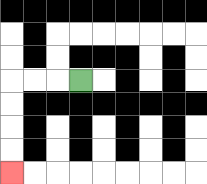{'start': '[3, 3]', 'end': '[0, 7]', 'path_directions': 'L,L,L,D,D,D,D', 'path_coordinates': '[[3, 3], [2, 3], [1, 3], [0, 3], [0, 4], [0, 5], [0, 6], [0, 7]]'}